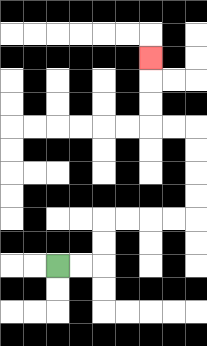{'start': '[2, 11]', 'end': '[6, 2]', 'path_directions': 'R,R,U,U,R,R,R,R,U,U,U,U,L,L,U,U,U', 'path_coordinates': '[[2, 11], [3, 11], [4, 11], [4, 10], [4, 9], [5, 9], [6, 9], [7, 9], [8, 9], [8, 8], [8, 7], [8, 6], [8, 5], [7, 5], [6, 5], [6, 4], [6, 3], [6, 2]]'}